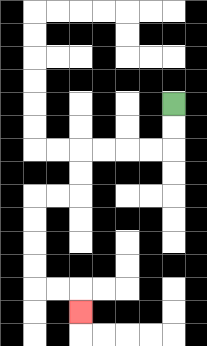{'start': '[7, 4]', 'end': '[3, 13]', 'path_directions': 'D,D,L,L,L,L,D,D,L,L,D,D,D,D,R,R,D', 'path_coordinates': '[[7, 4], [7, 5], [7, 6], [6, 6], [5, 6], [4, 6], [3, 6], [3, 7], [3, 8], [2, 8], [1, 8], [1, 9], [1, 10], [1, 11], [1, 12], [2, 12], [3, 12], [3, 13]]'}